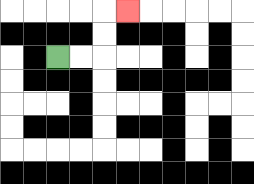{'start': '[2, 2]', 'end': '[5, 0]', 'path_directions': 'R,R,U,U,R', 'path_coordinates': '[[2, 2], [3, 2], [4, 2], [4, 1], [4, 0], [5, 0]]'}